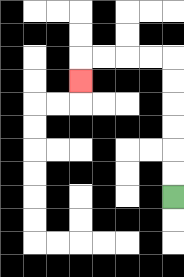{'start': '[7, 8]', 'end': '[3, 3]', 'path_directions': 'U,U,U,U,U,U,L,L,L,L,D', 'path_coordinates': '[[7, 8], [7, 7], [7, 6], [7, 5], [7, 4], [7, 3], [7, 2], [6, 2], [5, 2], [4, 2], [3, 2], [3, 3]]'}